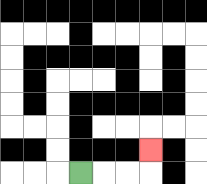{'start': '[3, 7]', 'end': '[6, 6]', 'path_directions': 'R,R,R,U', 'path_coordinates': '[[3, 7], [4, 7], [5, 7], [6, 7], [6, 6]]'}